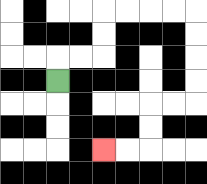{'start': '[2, 3]', 'end': '[4, 6]', 'path_directions': 'U,R,R,U,U,R,R,R,R,D,D,D,D,L,L,D,D,L,L', 'path_coordinates': '[[2, 3], [2, 2], [3, 2], [4, 2], [4, 1], [4, 0], [5, 0], [6, 0], [7, 0], [8, 0], [8, 1], [8, 2], [8, 3], [8, 4], [7, 4], [6, 4], [6, 5], [6, 6], [5, 6], [4, 6]]'}